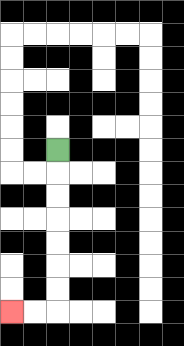{'start': '[2, 6]', 'end': '[0, 13]', 'path_directions': 'D,D,D,D,D,D,D,L,L', 'path_coordinates': '[[2, 6], [2, 7], [2, 8], [2, 9], [2, 10], [2, 11], [2, 12], [2, 13], [1, 13], [0, 13]]'}